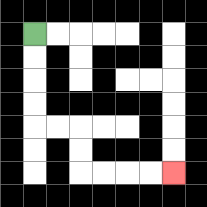{'start': '[1, 1]', 'end': '[7, 7]', 'path_directions': 'D,D,D,D,R,R,D,D,R,R,R,R', 'path_coordinates': '[[1, 1], [1, 2], [1, 3], [1, 4], [1, 5], [2, 5], [3, 5], [3, 6], [3, 7], [4, 7], [5, 7], [6, 7], [7, 7]]'}